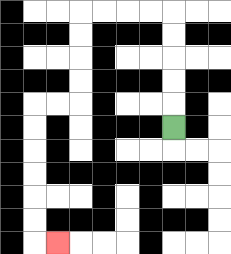{'start': '[7, 5]', 'end': '[2, 10]', 'path_directions': 'U,U,U,U,U,L,L,L,L,D,D,D,D,L,L,D,D,D,D,D,D,R', 'path_coordinates': '[[7, 5], [7, 4], [7, 3], [7, 2], [7, 1], [7, 0], [6, 0], [5, 0], [4, 0], [3, 0], [3, 1], [3, 2], [3, 3], [3, 4], [2, 4], [1, 4], [1, 5], [1, 6], [1, 7], [1, 8], [1, 9], [1, 10], [2, 10]]'}